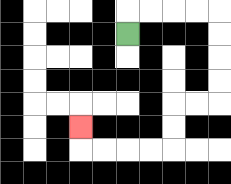{'start': '[5, 1]', 'end': '[3, 5]', 'path_directions': 'U,R,R,R,R,D,D,D,D,L,L,D,D,L,L,L,L,U', 'path_coordinates': '[[5, 1], [5, 0], [6, 0], [7, 0], [8, 0], [9, 0], [9, 1], [9, 2], [9, 3], [9, 4], [8, 4], [7, 4], [7, 5], [7, 6], [6, 6], [5, 6], [4, 6], [3, 6], [3, 5]]'}